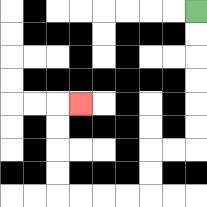{'start': '[8, 0]', 'end': '[3, 4]', 'path_directions': 'D,D,D,D,D,D,L,L,D,D,L,L,L,L,U,U,U,U,R', 'path_coordinates': '[[8, 0], [8, 1], [8, 2], [8, 3], [8, 4], [8, 5], [8, 6], [7, 6], [6, 6], [6, 7], [6, 8], [5, 8], [4, 8], [3, 8], [2, 8], [2, 7], [2, 6], [2, 5], [2, 4], [3, 4]]'}